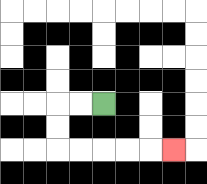{'start': '[4, 4]', 'end': '[7, 6]', 'path_directions': 'L,L,D,D,R,R,R,R,R', 'path_coordinates': '[[4, 4], [3, 4], [2, 4], [2, 5], [2, 6], [3, 6], [4, 6], [5, 6], [6, 6], [7, 6]]'}